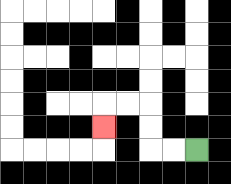{'start': '[8, 6]', 'end': '[4, 5]', 'path_directions': 'L,L,U,U,L,L,D', 'path_coordinates': '[[8, 6], [7, 6], [6, 6], [6, 5], [6, 4], [5, 4], [4, 4], [4, 5]]'}